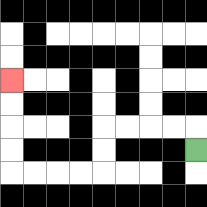{'start': '[8, 6]', 'end': '[0, 3]', 'path_directions': 'U,L,L,L,L,D,D,L,L,L,L,U,U,U,U', 'path_coordinates': '[[8, 6], [8, 5], [7, 5], [6, 5], [5, 5], [4, 5], [4, 6], [4, 7], [3, 7], [2, 7], [1, 7], [0, 7], [0, 6], [0, 5], [0, 4], [0, 3]]'}